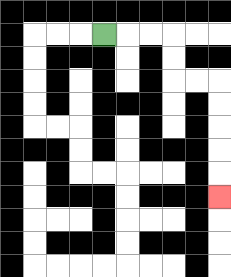{'start': '[4, 1]', 'end': '[9, 8]', 'path_directions': 'R,R,R,D,D,R,R,D,D,D,D,D', 'path_coordinates': '[[4, 1], [5, 1], [6, 1], [7, 1], [7, 2], [7, 3], [8, 3], [9, 3], [9, 4], [9, 5], [9, 6], [9, 7], [9, 8]]'}